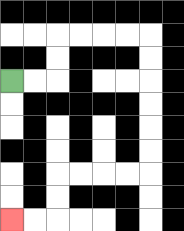{'start': '[0, 3]', 'end': '[0, 9]', 'path_directions': 'R,R,U,U,R,R,R,R,D,D,D,D,D,D,L,L,L,L,D,D,L,L', 'path_coordinates': '[[0, 3], [1, 3], [2, 3], [2, 2], [2, 1], [3, 1], [4, 1], [5, 1], [6, 1], [6, 2], [6, 3], [6, 4], [6, 5], [6, 6], [6, 7], [5, 7], [4, 7], [3, 7], [2, 7], [2, 8], [2, 9], [1, 9], [0, 9]]'}